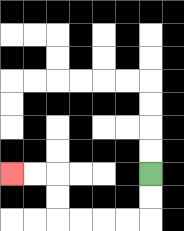{'start': '[6, 7]', 'end': '[0, 7]', 'path_directions': 'D,D,L,L,L,L,U,U,L,L', 'path_coordinates': '[[6, 7], [6, 8], [6, 9], [5, 9], [4, 9], [3, 9], [2, 9], [2, 8], [2, 7], [1, 7], [0, 7]]'}